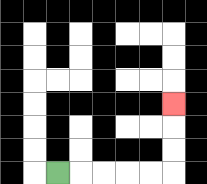{'start': '[2, 7]', 'end': '[7, 4]', 'path_directions': 'R,R,R,R,R,U,U,U', 'path_coordinates': '[[2, 7], [3, 7], [4, 7], [5, 7], [6, 7], [7, 7], [7, 6], [7, 5], [7, 4]]'}